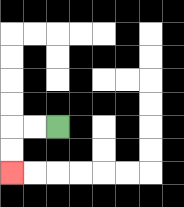{'start': '[2, 5]', 'end': '[0, 7]', 'path_directions': 'L,L,D,D', 'path_coordinates': '[[2, 5], [1, 5], [0, 5], [0, 6], [0, 7]]'}